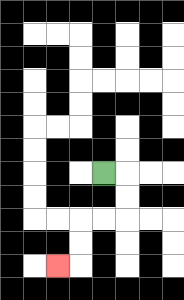{'start': '[4, 7]', 'end': '[2, 11]', 'path_directions': 'R,D,D,L,L,D,D,L', 'path_coordinates': '[[4, 7], [5, 7], [5, 8], [5, 9], [4, 9], [3, 9], [3, 10], [3, 11], [2, 11]]'}